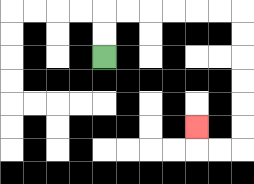{'start': '[4, 2]', 'end': '[8, 5]', 'path_directions': 'U,U,R,R,R,R,R,R,D,D,D,D,D,D,L,L,U', 'path_coordinates': '[[4, 2], [4, 1], [4, 0], [5, 0], [6, 0], [7, 0], [8, 0], [9, 0], [10, 0], [10, 1], [10, 2], [10, 3], [10, 4], [10, 5], [10, 6], [9, 6], [8, 6], [8, 5]]'}